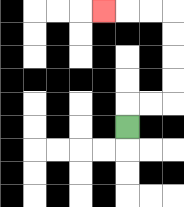{'start': '[5, 5]', 'end': '[4, 0]', 'path_directions': 'U,R,R,U,U,U,U,L,L,L', 'path_coordinates': '[[5, 5], [5, 4], [6, 4], [7, 4], [7, 3], [7, 2], [7, 1], [7, 0], [6, 0], [5, 0], [4, 0]]'}